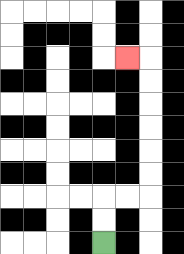{'start': '[4, 10]', 'end': '[5, 2]', 'path_directions': 'U,U,R,R,U,U,U,U,U,U,L', 'path_coordinates': '[[4, 10], [4, 9], [4, 8], [5, 8], [6, 8], [6, 7], [6, 6], [6, 5], [6, 4], [6, 3], [6, 2], [5, 2]]'}